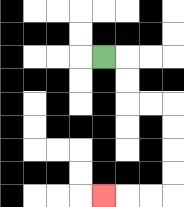{'start': '[4, 2]', 'end': '[4, 8]', 'path_directions': 'R,D,D,R,R,D,D,D,D,L,L,L', 'path_coordinates': '[[4, 2], [5, 2], [5, 3], [5, 4], [6, 4], [7, 4], [7, 5], [7, 6], [7, 7], [7, 8], [6, 8], [5, 8], [4, 8]]'}